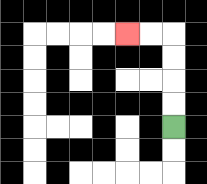{'start': '[7, 5]', 'end': '[5, 1]', 'path_directions': 'U,U,U,U,L,L', 'path_coordinates': '[[7, 5], [7, 4], [7, 3], [7, 2], [7, 1], [6, 1], [5, 1]]'}